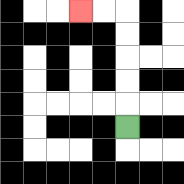{'start': '[5, 5]', 'end': '[3, 0]', 'path_directions': 'U,U,U,U,U,L,L', 'path_coordinates': '[[5, 5], [5, 4], [5, 3], [5, 2], [5, 1], [5, 0], [4, 0], [3, 0]]'}